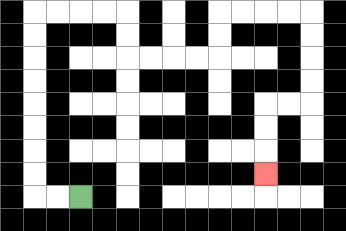{'start': '[3, 8]', 'end': '[11, 7]', 'path_directions': 'L,L,U,U,U,U,U,U,U,U,R,R,R,R,D,D,R,R,R,R,U,U,R,R,R,R,D,D,D,D,L,L,D,D,D', 'path_coordinates': '[[3, 8], [2, 8], [1, 8], [1, 7], [1, 6], [1, 5], [1, 4], [1, 3], [1, 2], [1, 1], [1, 0], [2, 0], [3, 0], [4, 0], [5, 0], [5, 1], [5, 2], [6, 2], [7, 2], [8, 2], [9, 2], [9, 1], [9, 0], [10, 0], [11, 0], [12, 0], [13, 0], [13, 1], [13, 2], [13, 3], [13, 4], [12, 4], [11, 4], [11, 5], [11, 6], [11, 7]]'}